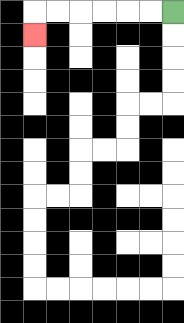{'start': '[7, 0]', 'end': '[1, 1]', 'path_directions': 'L,L,L,L,L,L,D', 'path_coordinates': '[[7, 0], [6, 0], [5, 0], [4, 0], [3, 0], [2, 0], [1, 0], [1, 1]]'}